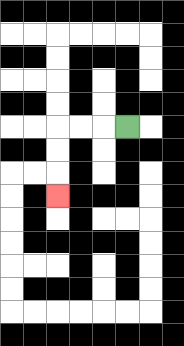{'start': '[5, 5]', 'end': '[2, 8]', 'path_directions': 'L,L,L,D,D,D', 'path_coordinates': '[[5, 5], [4, 5], [3, 5], [2, 5], [2, 6], [2, 7], [2, 8]]'}